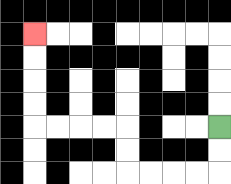{'start': '[9, 5]', 'end': '[1, 1]', 'path_directions': 'D,D,L,L,L,L,U,U,L,L,L,L,U,U,U,U', 'path_coordinates': '[[9, 5], [9, 6], [9, 7], [8, 7], [7, 7], [6, 7], [5, 7], [5, 6], [5, 5], [4, 5], [3, 5], [2, 5], [1, 5], [1, 4], [1, 3], [1, 2], [1, 1]]'}